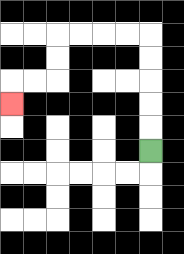{'start': '[6, 6]', 'end': '[0, 4]', 'path_directions': 'U,U,U,U,U,L,L,L,L,D,D,L,L,D', 'path_coordinates': '[[6, 6], [6, 5], [6, 4], [6, 3], [6, 2], [6, 1], [5, 1], [4, 1], [3, 1], [2, 1], [2, 2], [2, 3], [1, 3], [0, 3], [0, 4]]'}